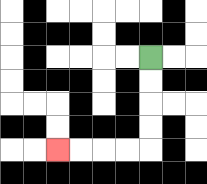{'start': '[6, 2]', 'end': '[2, 6]', 'path_directions': 'D,D,D,D,L,L,L,L', 'path_coordinates': '[[6, 2], [6, 3], [6, 4], [6, 5], [6, 6], [5, 6], [4, 6], [3, 6], [2, 6]]'}